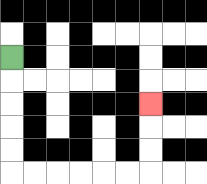{'start': '[0, 2]', 'end': '[6, 4]', 'path_directions': 'D,D,D,D,D,R,R,R,R,R,R,U,U,U', 'path_coordinates': '[[0, 2], [0, 3], [0, 4], [0, 5], [0, 6], [0, 7], [1, 7], [2, 7], [3, 7], [4, 7], [5, 7], [6, 7], [6, 6], [6, 5], [6, 4]]'}